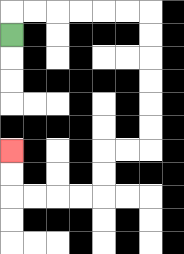{'start': '[0, 1]', 'end': '[0, 6]', 'path_directions': 'U,R,R,R,R,R,R,D,D,D,D,D,D,L,L,D,D,L,L,L,L,U,U', 'path_coordinates': '[[0, 1], [0, 0], [1, 0], [2, 0], [3, 0], [4, 0], [5, 0], [6, 0], [6, 1], [6, 2], [6, 3], [6, 4], [6, 5], [6, 6], [5, 6], [4, 6], [4, 7], [4, 8], [3, 8], [2, 8], [1, 8], [0, 8], [0, 7], [0, 6]]'}